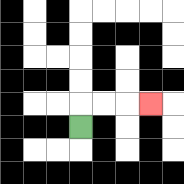{'start': '[3, 5]', 'end': '[6, 4]', 'path_directions': 'U,R,R,R', 'path_coordinates': '[[3, 5], [3, 4], [4, 4], [5, 4], [6, 4]]'}